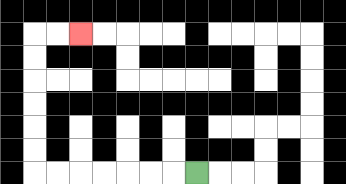{'start': '[8, 7]', 'end': '[3, 1]', 'path_directions': 'L,L,L,L,L,L,L,U,U,U,U,U,U,R,R', 'path_coordinates': '[[8, 7], [7, 7], [6, 7], [5, 7], [4, 7], [3, 7], [2, 7], [1, 7], [1, 6], [1, 5], [1, 4], [1, 3], [1, 2], [1, 1], [2, 1], [3, 1]]'}